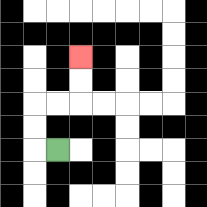{'start': '[2, 6]', 'end': '[3, 2]', 'path_directions': 'L,U,U,R,R,U,U', 'path_coordinates': '[[2, 6], [1, 6], [1, 5], [1, 4], [2, 4], [3, 4], [3, 3], [3, 2]]'}